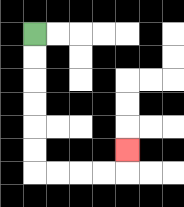{'start': '[1, 1]', 'end': '[5, 6]', 'path_directions': 'D,D,D,D,D,D,R,R,R,R,U', 'path_coordinates': '[[1, 1], [1, 2], [1, 3], [1, 4], [1, 5], [1, 6], [1, 7], [2, 7], [3, 7], [4, 7], [5, 7], [5, 6]]'}